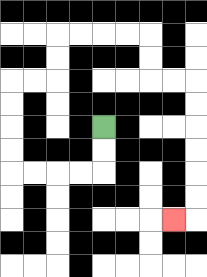{'start': '[4, 5]', 'end': '[7, 9]', 'path_directions': 'D,D,L,L,L,L,U,U,U,U,R,R,U,U,R,R,R,R,D,D,R,R,D,D,D,D,D,D,L', 'path_coordinates': '[[4, 5], [4, 6], [4, 7], [3, 7], [2, 7], [1, 7], [0, 7], [0, 6], [0, 5], [0, 4], [0, 3], [1, 3], [2, 3], [2, 2], [2, 1], [3, 1], [4, 1], [5, 1], [6, 1], [6, 2], [6, 3], [7, 3], [8, 3], [8, 4], [8, 5], [8, 6], [8, 7], [8, 8], [8, 9], [7, 9]]'}